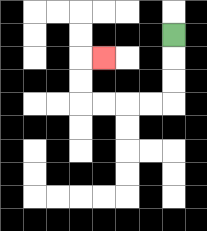{'start': '[7, 1]', 'end': '[4, 2]', 'path_directions': 'D,D,D,L,L,L,L,U,U,R', 'path_coordinates': '[[7, 1], [7, 2], [7, 3], [7, 4], [6, 4], [5, 4], [4, 4], [3, 4], [3, 3], [3, 2], [4, 2]]'}